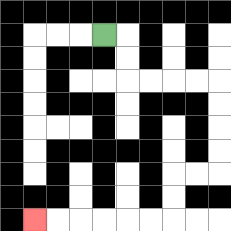{'start': '[4, 1]', 'end': '[1, 9]', 'path_directions': 'R,D,D,R,R,R,R,D,D,D,D,L,L,D,D,L,L,L,L,L,L', 'path_coordinates': '[[4, 1], [5, 1], [5, 2], [5, 3], [6, 3], [7, 3], [8, 3], [9, 3], [9, 4], [9, 5], [9, 6], [9, 7], [8, 7], [7, 7], [7, 8], [7, 9], [6, 9], [5, 9], [4, 9], [3, 9], [2, 9], [1, 9]]'}